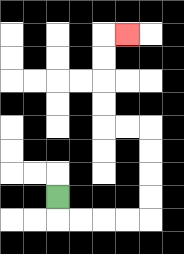{'start': '[2, 8]', 'end': '[5, 1]', 'path_directions': 'D,R,R,R,R,U,U,U,U,L,L,U,U,U,U,R', 'path_coordinates': '[[2, 8], [2, 9], [3, 9], [4, 9], [5, 9], [6, 9], [6, 8], [6, 7], [6, 6], [6, 5], [5, 5], [4, 5], [4, 4], [4, 3], [4, 2], [4, 1], [5, 1]]'}